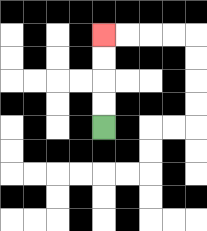{'start': '[4, 5]', 'end': '[4, 1]', 'path_directions': 'U,U,U,U', 'path_coordinates': '[[4, 5], [4, 4], [4, 3], [4, 2], [4, 1]]'}